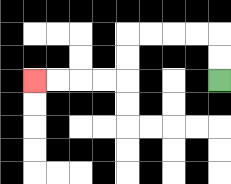{'start': '[9, 3]', 'end': '[1, 3]', 'path_directions': 'U,U,L,L,L,L,D,D,L,L,L,L', 'path_coordinates': '[[9, 3], [9, 2], [9, 1], [8, 1], [7, 1], [6, 1], [5, 1], [5, 2], [5, 3], [4, 3], [3, 3], [2, 3], [1, 3]]'}